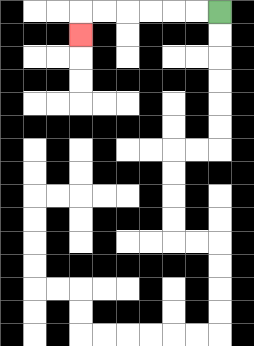{'start': '[9, 0]', 'end': '[3, 1]', 'path_directions': 'L,L,L,L,L,L,D', 'path_coordinates': '[[9, 0], [8, 0], [7, 0], [6, 0], [5, 0], [4, 0], [3, 0], [3, 1]]'}